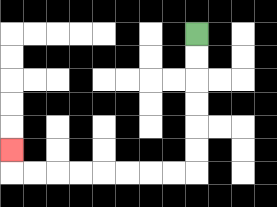{'start': '[8, 1]', 'end': '[0, 6]', 'path_directions': 'D,D,D,D,D,D,L,L,L,L,L,L,L,L,U', 'path_coordinates': '[[8, 1], [8, 2], [8, 3], [8, 4], [8, 5], [8, 6], [8, 7], [7, 7], [6, 7], [5, 7], [4, 7], [3, 7], [2, 7], [1, 7], [0, 7], [0, 6]]'}